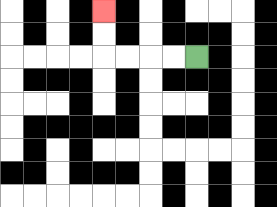{'start': '[8, 2]', 'end': '[4, 0]', 'path_directions': 'L,L,L,L,U,U', 'path_coordinates': '[[8, 2], [7, 2], [6, 2], [5, 2], [4, 2], [4, 1], [4, 0]]'}